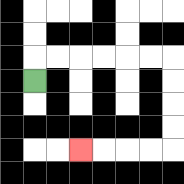{'start': '[1, 3]', 'end': '[3, 6]', 'path_directions': 'U,R,R,R,R,R,R,D,D,D,D,L,L,L,L', 'path_coordinates': '[[1, 3], [1, 2], [2, 2], [3, 2], [4, 2], [5, 2], [6, 2], [7, 2], [7, 3], [7, 4], [7, 5], [7, 6], [6, 6], [5, 6], [4, 6], [3, 6]]'}